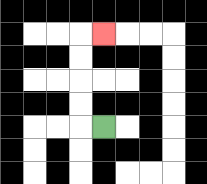{'start': '[4, 5]', 'end': '[4, 1]', 'path_directions': 'L,U,U,U,U,R', 'path_coordinates': '[[4, 5], [3, 5], [3, 4], [3, 3], [3, 2], [3, 1], [4, 1]]'}